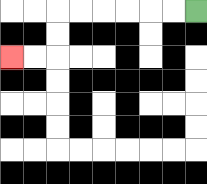{'start': '[8, 0]', 'end': '[0, 2]', 'path_directions': 'L,L,L,L,L,L,D,D,L,L', 'path_coordinates': '[[8, 0], [7, 0], [6, 0], [5, 0], [4, 0], [3, 0], [2, 0], [2, 1], [2, 2], [1, 2], [0, 2]]'}